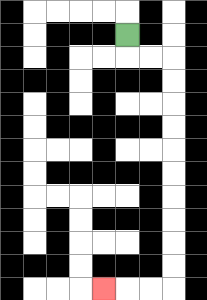{'start': '[5, 1]', 'end': '[4, 12]', 'path_directions': 'D,R,R,D,D,D,D,D,D,D,D,D,D,L,L,L', 'path_coordinates': '[[5, 1], [5, 2], [6, 2], [7, 2], [7, 3], [7, 4], [7, 5], [7, 6], [7, 7], [7, 8], [7, 9], [7, 10], [7, 11], [7, 12], [6, 12], [5, 12], [4, 12]]'}